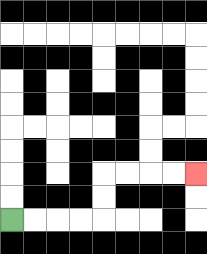{'start': '[0, 9]', 'end': '[8, 7]', 'path_directions': 'R,R,R,R,U,U,R,R,R,R', 'path_coordinates': '[[0, 9], [1, 9], [2, 9], [3, 9], [4, 9], [4, 8], [4, 7], [5, 7], [6, 7], [7, 7], [8, 7]]'}